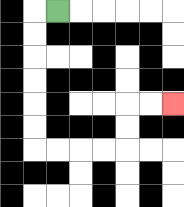{'start': '[2, 0]', 'end': '[7, 4]', 'path_directions': 'L,D,D,D,D,D,D,R,R,R,R,U,U,R,R', 'path_coordinates': '[[2, 0], [1, 0], [1, 1], [1, 2], [1, 3], [1, 4], [1, 5], [1, 6], [2, 6], [3, 6], [4, 6], [5, 6], [5, 5], [5, 4], [6, 4], [7, 4]]'}